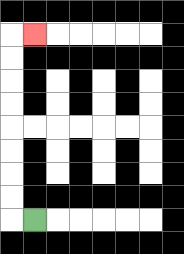{'start': '[1, 9]', 'end': '[1, 1]', 'path_directions': 'L,U,U,U,U,U,U,U,U,R', 'path_coordinates': '[[1, 9], [0, 9], [0, 8], [0, 7], [0, 6], [0, 5], [0, 4], [0, 3], [0, 2], [0, 1], [1, 1]]'}